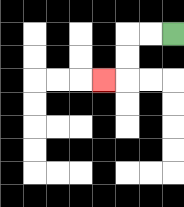{'start': '[7, 1]', 'end': '[4, 3]', 'path_directions': 'L,L,D,D,L', 'path_coordinates': '[[7, 1], [6, 1], [5, 1], [5, 2], [5, 3], [4, 3]]'}